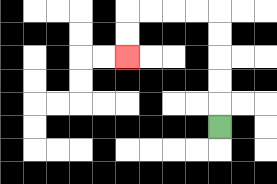{'start': '[9, 5]', 'end': '[5, 2]', 'path_directions': 'U,U,U,U,U,L,L,L,L,D,D', 'path_coordinates': '[[9, 5], [9, 4], [9, 3], [9, 2], [9, 1], [9, 0], [8, 0], [7, 0], [6, 0], [5, 0], [5, 1], [5, 2]]'}